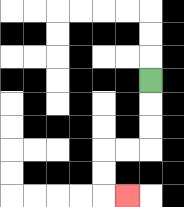{'start': '[6, 3]', 'end': '[5, 8]', 'path_directions': 'D,D,D,L,L,D,D,R', 'path_coordinates': '[[6, 3], [6, 4], [6, 5], [6, 6], [5, 6], [4, 6], [4, 7], [4, 8], [5, 8]]'}